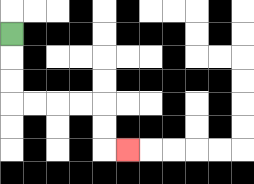{'start': '[0, 1]', 'end': '[5, 6]', 'path_directions': 'D,D,D,R,R,R,R,D,D,R', 'path_coordinates': '[[0, 1], [0, 2], [0, 3], [0, 4], [1, 4], [2, 4], [3, 4], [4, 4], [4, 5], [4, 6], [5, 6]]'}